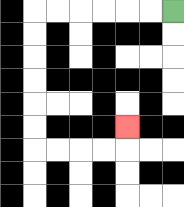{'start': '[7, 0]', 'end': '[5, 5]', 'path_directions': 'L,L,L,L,L,L,D,D,D,D,D,D,R,R,R,R,U', 'path_coordinates': '[[7, 0], [6, 0], [5, 0], [4, 0], [3, 0], [2, 0], [1, 0], [1, 1], [1, 2], [1, 3], [1, 4], [1, 5], [1, 6], [2, 6], [3, 6], [4, 6], [5, 6], [5, 5]]'}